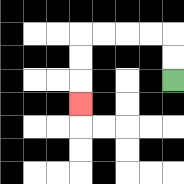{'start': '[7, 3]', 'end': '[3, 4]', 'path_directions': 'U,U,L,L,L,L,D,D,D', 'path_coordinates': '[[7, 3], [7, 2], [7, 1], [6, 1], [5, 1], [4, 1], [3, 1], [3, 2], [3, 3], [3, 4]]'}